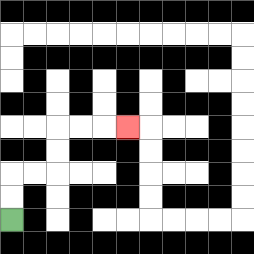{'start': '[0, 9]', 'end': '[5, 5]', 'path_directions': 'U,U,R,R,U,U,R,R,R', 'path_coordinates': '[[0, 9], [0, 8], [0, 7], [1, 7], [2, 7], [2, 6], [2, 5], [3, 5], [4, 5], [5, 5]]'}